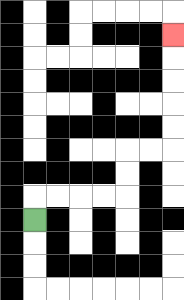{'start': '[1, 9]', 'end': '[7, 1]', 'path_directions': 'U,R,R,R,R,U,U,R,R,U,U,U,U,U', 'path_coordinates': '[[1, 9], [1, 8], [2, 8], [3, 8], [4, 8], [5, 8], [5, 7], [5, 6], [6, 6], [7, 6], [7, 5], [7, 4], [7, 3], [7, 2], [7, 1]]'}